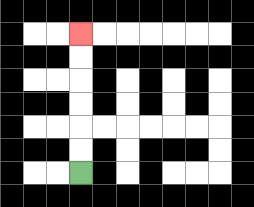{'start': '[3, 7]', 'end': '[3, 1]', 'path_directions': 'U,U,U,U,U,U', 'path_coordinates': '[[3, 7], [3, 6], [3, 5], [3, 4], [3, 3], [3, 2], [3, 1]]'}